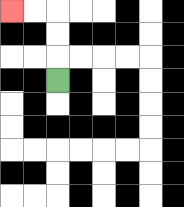{'start': '[2, 3]', 'end': '[0, 0]', 'path_directions': 'U,U,U,L,L', 'path_coordinates': '[[2, 3], [2, 2], [2, 1], [2, 0], [1, 0], [0, 0]]'}